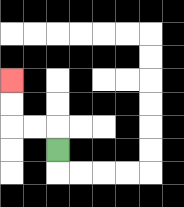{'start': '[2, 6]', 'end': '[0, 3]', 'path_directions': 'U,L,L,U,U', 'path_coordinates': '[[2, 6], [2, 5], [1, 5], [0, 5], [0, 4], [0, 3]]'}